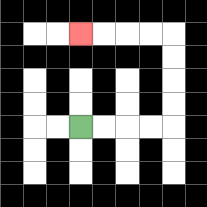{'start': '[3, 5]', 'end': '[3, 1]', 'path_directions': 'R,R,R,R,U,U,U,U,L,L,L,L', 'path_coordinates': '[[3, 5], [4, 5], [5, 5], [6, 5], [7, 5], [7, 4], [7, 3], [7, 2], [7, 1], [6, 1], [5, 1], [4, 1], [3, 1]]'}